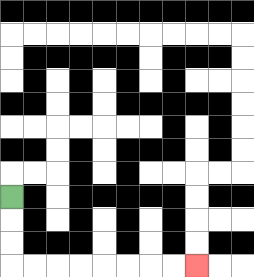{'start': '[0, 8]', 'end': '[8, 11]', 'path_directions': 'D,D,D,R,R,R,R,R,R,R,R', 'path_coordinates': '[[0, 8], [0, 9], [0, 10], [0, 11], [1, 11], [2, 11], [3, 11], [4, 11], [5, 11], [6, 11], [7, 11], [8, 11]]'}